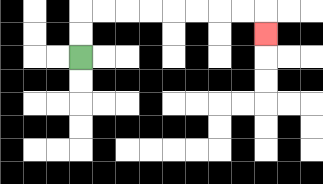{'start': '[3, 2]', 'end': '[11, 1]', 'path_directions': 'U,U,R,R,R,R,R,R,R,R,D', 'path_coordinates': '[[3, 2], [3, 1], [3, 0], [4, 0], [5, 0], [6, 0], [7, 0], [8, 0], [9, 0], [10, 0], [11, 0], [11, 1]]'}